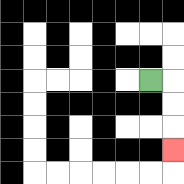{'start': '[6, 3]', 'end': '[7, 6]', 'path_directions': 'R,D,D,D', 'path_coordinates': '[[6, 3], [7, 3], [7, 4], [7, 5], [7, 6]]'}